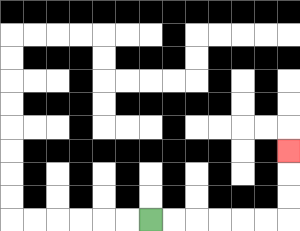{'start': '[6, 9]', 'end': '[12, 6]', 'path_directions': 'R,R,R,R,R,R,U,U,U', 'path_coordinates': '[[6, 9], [7, 9], [8, 9], [9, 9], [10, 9], [11, 9], [12, 9], [12, 8], [12, 7], [12, 6]]'}